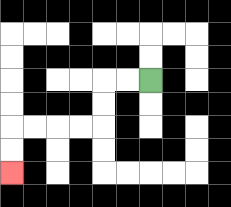{'start': '[6, 3]', 'end': '[0, 7]', 'path_directions': 'L,L,D,D,L,L,L,L,D,D', 'path_coordinates': '[[6, 3], [5, 3], [4, 3], [4, 4], [4, 5], [3, 5], [2, 5], [1, 5], [0, 5], [0, 6], [0, 7]]'}